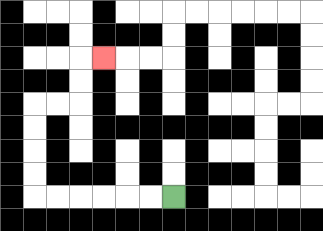{'start': '[7, 8]', 'end': '[4, 2]', 'path_directions': 'L,L,L,L,L,L,U,U,U,U,R,R,U,U,R', 'path_coordinates': '[[7, 8], [6, 8], [5, 8], [4, 8], [3, 8], [2, 8], [1, 8], [1, 7], [1, 6], [1, 5], [1, 4], [2, 4], [3, 4], [3, 3], [3, 2], [4, 2]]'}